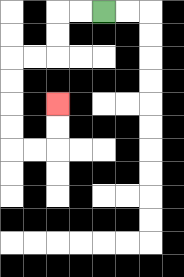{'start': '[4, 0]', 'end': '[2, 4]', 'path_directions': 'L,L,D,D,L,L,D,D,D,D,R,R,U,U', 'path_coordinates': '[[4, 0], [3, 0], [2, 0], [2, 1], [2, 2], [1, 2], [0, 2], [0, 3], [0, 4], [0, 5], [0, 6], [1, 6], [2, 6], [2, 5], [2, 4]]'}